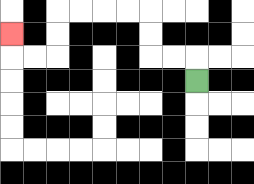{'start': '[8, 3]', 'end': '[0, 1]', 'path_directions': 'U,L,L,U,U,L,L,L,L,D,D,L,L,U', 'path_coordinates': '[[8, 3], [8, 2], [7, 2], [6, 2], [6, 1], [6, 0], [5, 0], [4, 0], [3, 0], [2, 0], [2, 1], [2, 2], [1, 2], [0, 2], [0, 1]]'}